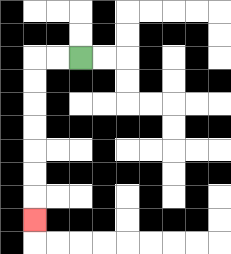{'start': '[3, 2]', 'end': '[1, 9]', 'path_directions': 'L,L,D,D,D,D,D,D,D', 'path_coordinates': '[[3, 2], [2, 2], [1, 2], [1, 3], [1, 4], [1, 5], [1, 6], [1, 7], [1, 8], [1, 9]]'}